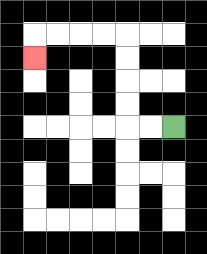{'start': '[7, 5]', 'end': '[1, 2]', 'path_directions': 'L,L,U,U,U,U,L,L,L,L,D', 'path_coordinates': '[[7, 5], [6, 5], [5, 5], [5, 4], [5, 3], [5, 2], [5, 1], [4, 1], [3, 1], [2, 1], [1, 1], [1, 2]]'}